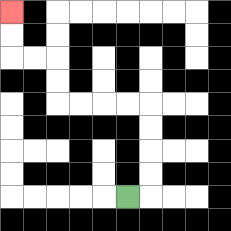{'start': '[5, 8]', 'end': '[0, 0]', 'path_directions': 'R,U,U,U,U,L,L,L,L,U,U,L,L,U,U', 'path_coordinates': '[[5, 8], [6, 8], [6, 7], [6, 6], [6, 5], [6, 4], [5, 4], [4, 4], [3, 4], [2, 4], [2, 3], [2, 2], [1, 2], [0, 2], [0, 1], [0, 0]]'}